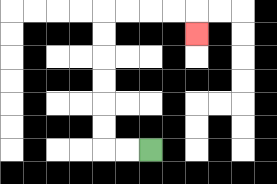{'start': '[6, 6]', 'end': '[8, 1]', 'path_directions': 'L,L,U,U,U,U,U,U,R,R,R,R,D', 'path_coordinates': '[[6, 6], [5, 6], [4, 6], [4, 5], [4, 4], [4, 3], [4, 2], [4, 1], [4, 0], [5, 0], [6, 0], [7, 0], [8, 0], [8, 1]]'}